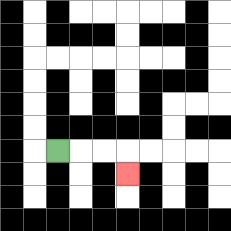{'start': '[2, 6]', 'end': '[5, 7]', 'path_directions': 'R,R,R,D', 'path_coordinates': '[[2, 6], [3, 6], [4, 6], [5, 6], [5, 7]]'}